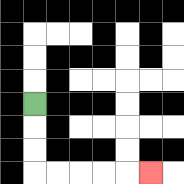{'start': '[1, 4]', 'end': '[6, 7]', 'path_directions': 'D,D,D,R,R,R,R,R', 'path_coordinates': '[[1, 4], [1, 5], [1, 6], [1, 7], [2, 7], [3, 7], [4, 7], [5, 7], [6, 7]]'}